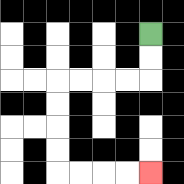{'start': '[6, 1]', 'end': '[6, 7]', 'path_directions': 'D,D,L,L,L,L,D,D,D,D,R,R,R,R', 'path_coordinates': '[[6, 1], [6, 2], [6, 3], [5, 3], [4, 3], [3, 3], [2, 3], [2, 4], [2, 5], [2, 6], [2, 7], [3, 7], [4, 7], [5, 7], [6, 7]]'}